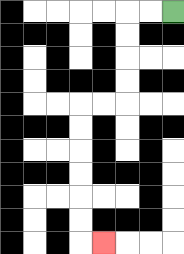{'start': '[7, 0]', 'end': '[4, 10]', 'path_directions': 'L,L,D,D,D,D,L,L,D,D,D,D,D,D,R', 'path_coordinates': '[[7, 0], [6, 0], [5, 0], [5, 1], [5, 2], [5, 3], [5, 4], [4, 4], [3, 4], [3, 5], [3, 6], [3, 7], [3, 8], [3, 9], [3, 10], [4, 10]]'}